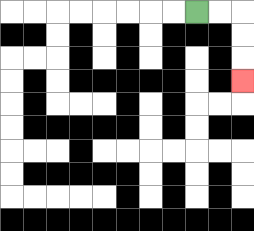{'start': '[8, 0]', 'end': '[10, 3]', 'path_directions': 'R,R,D,D,D', 'path_coordinates': '[[8, 0], [9, 0], [10, 0], [10, 1], [10, 2], [10, 3]]'}